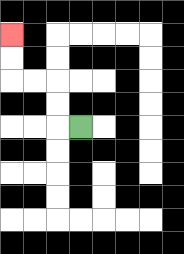{'start': '[3, 5]', 'end': '[0, 1]', 'path_directions': 'L,U,U,L,L,U,U', 'path_coordinates': '[[3, 5], [2, 5], [2, 4], [2, 3], [1, 3], [0, 3], [0, 2], [0, 1]]'}